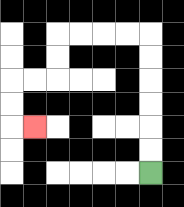{'start': '[6, 7]', 'end': '[1, 5]', 'path_directions': 'U,U,U,U,U,U,L,L,L,L,D,D,L,L,D,D,R', 'path_coordinates': '[[6, 7], [6, 6], [6, 5], [6, 4], [6, 3], [6, 2], [6, 1], [5, 1], [4, 1], [3, 1], [2, 1], [2, 2], [2, 3], [1, 3], [0, 3], [0, 4], [0, 5], [1, 5]]'}